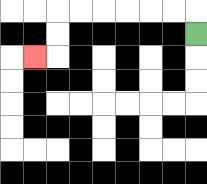{'start': '[8, 1]', 'end': '[1, 2]', 'path_directions': 'U,L,L,L,L,L,L,D,D,L', 'path_coordinates': '[[8, 1], [8, 0], [7, 0], [6, 0], [5, 0], [4, 0], [3, 0], [2, 0], [2, 1], [2, 2], [1, 2]]'}